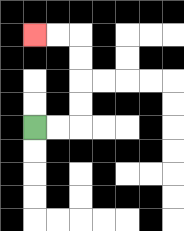{'start': '[1, 5]', 'end': '[1, 1]', 'path_directions': 'R,R,U,U,U,U,L,L', 'path_coordinates': '[[1, 5], [2, 5], [3, 5], [3, 4], [3, 3], [3, 2], [3, 1], [2, 1], [1, 1]]'}